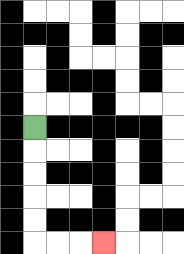{'start': '[1, 5]', 'end': '[4, 10]', 'path_directions': 'D,D,D,D,D,R,R,R', 'path_coordinates': '[[1, 5], [1, 6], [1, 7], [1, 8], [1, 9], [1, 10], [2, 10], [3, 10], [4, 10]]'}